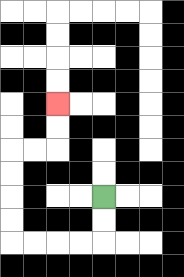{'start': '[4, 8]', 'end': '[2, 4]', 'path_directions': 'D,D,L,L,L,L,U,U,U,U,R,R,U,U', 'path_coordinates': '[[4, 8], [4, 9], [4, 10], [3, 10], [2, 10], [1, 10], [0, 10], [0, 9], [0, 8], [0, 7], [0, 6], [1, 6], [2, 6], [2, 5], [2, 4]]'}